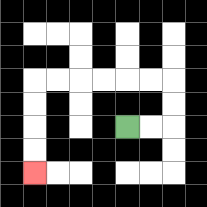{'start': '[5, 5]', 'end': '[1, 7]', 'path_directions': 'R,R,U,U,L,L,L,L,L,L,D,D,D,D', 'path_coordinates': '[[5, 5], [6, 5], [7, 5], [7, 4], [7, 3], [6, 3], [5, 3], [4, 3], [3, 3], [2, 3], [1, 3], [1, 4], [1, 5], [1, 6], [1, 7]]'}